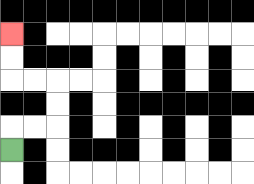{'start': '[0, 6]', 'end': '[0, 1]', 'path_directions': 'U,R,R,U,U,L,L,U,U', 'path_coordinates': '[[0, 6], [0, 5], [1, 5], [2, 5], [2, 4], [2, 3], [1, 3], [0, 3], [0, 2], [0, 1]]'}